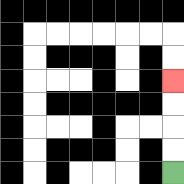{'start': '[7, 7]', 'end': '[7, 3]', 'path_directions': 'U,U,U,U', 'path_coordinates': '[[7, 7], [7, 6], [7, 5], [7, 4], [7, 3]]'}